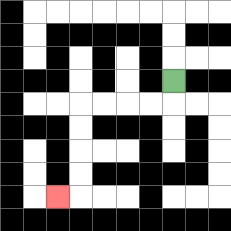{'start': '[7, 3]', 'end': '[2, 8]', 'path_directions': 'D,L,L,L,L,D,D,D,D,L', 'path_coordinates': '[[7, 3], [7, 4], [6, 4], [5, 4], [4, 4], [3, 4], [3, 5], [3, 6], [3, 7], [3, 8], [2, 8]]'}